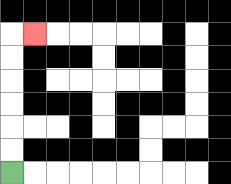{'start': '[0, 7]', 'end': '[1, 1]', 'path_directions': 'U,U,U,U,U,U,R', 'path_coordinates': '[[0, 7], [0, 6], [0, 5], [0, 4], [0, 3], [0, 2], [0, 1], [1, 1]]'}